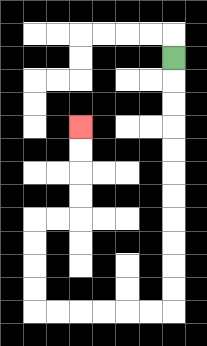{'start': '[7, 2]', 'end': '[3, 5]', 'path_directions': 'D,D,D,D,D,D,D,D,D,D,D,L,L,L,L,L,L,U,U,U,U,R,R,U,U,U,U', 'path_coordinates': '[[7, 2], [7, 3], [7, 4], [7, 5], [7, 6], [7, 7], [7, 8], [7, 9], [7, 10], [7, 11], [7, 12], [7, 13], [6, 13], [5, 13], [4, 13], [3, 13], [2, 13], [1, 13], [1, 12], [1, 11], [1, 10], [1, 9], [2, 9], [3, 9], [3, 8], [3, 7], [3, 6], [3, 5]]'}